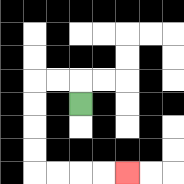{'start': '[3, 4]', 'end': '[5, 7]', 'path_directions': 'U,L,L,D,D,D,D,R,R,R,R', 'path_coordinates': '[[3, 4], [3, 3], [2, 3], [1, 3], [1, 4], [1, 5], [1, 6], [1, 7], [2, 7], [3, 7], [4, 7], [5, 7]]'}